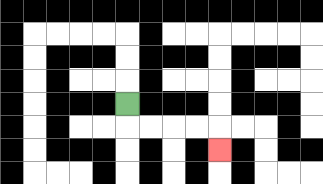{'start': '[5, 4]', 'end': '[9, 6]', 'path_directions': 'D,R,R,R,R,D', 'path_coordinates': '[[5, 4], [5, 5], [6, 5], [7, 5], [8, 5], [9, 5], [9, 6]]'}